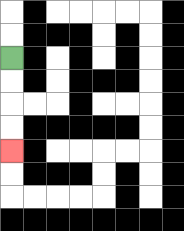{'start': '[0, 2]', 'end': '[0, 6]', 'path_directions': 'D,D,D,D', 'path_coordinates': '[[0, 2], [0, 3], [0, 4], [0, 5], [0, 6]]'}